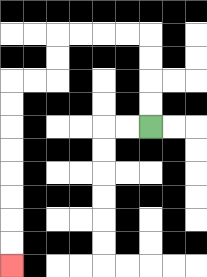{'start': '[6, 5]', 'end': '[0, 11]', 'path_directions': 'U,U,U,U,L,L,L,L,D,D,L,L,D,D,D,D,D,D,D,D', 'path_coordinates': '[[6, 5], [6, 4], [6, 3], [6, 2], [6, 1], [5, 1], [4, 1], [3, 1], [2, 1], [2, 2], [2, 3], [1, 3], [0, 3], [0, 4], [0, 5], [0, 6], [0, 7], [0, 8], [0, 9], [0, 10], [0, 11]]'}